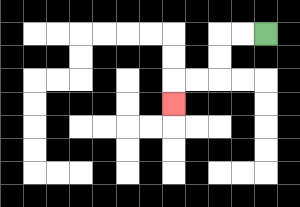{'start': '[11, 1]', 'end': '[7, 4]', 'path_directions': 'L,L,D,D,L,L,D', 'path_coordinates': '[[11, 1], [10, 1], [9, 1], [9, 2], [9, 3], [8, 3], [7, 3], [7, 4]]'}